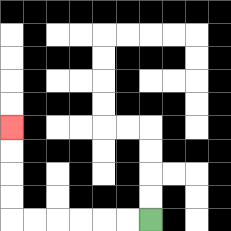{'start': '[6, 9]', 'end': '[0, 5]', 'path_directions': 'L,L,L,L,L,L,U,U,U,U', 'path_coordinates': '[[6, 9], [5, 9], [4, 9], [3, 9], [2, 9], [1, 9], [0, 9], [0, 8], [0, 7], [0, 6], [0, 5]]'}